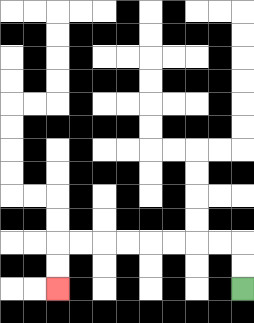{'start': '[10, 12]', 'end': '[2, 12]', 'path_directions': 'U,U,L,L,L,L,L,L,L,L,D,D', 'path_coordinates': '[[10, 12], [10, 11], [10, 10], [9, 10], [8, 10], [7, 10], [6, 10], [5, 10], [4, 10], [3, 10], [2, 10], [2, 11], [2, 12]]'}